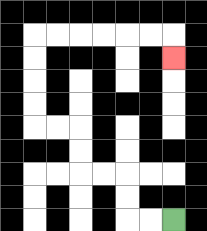{'start': '[7, 9]', 'end': '[7, 2]', 'path_directions': 'L,L,U,U,L,L,U,U,L,L,U,U,U,U,R,R,R,R,R,R,D', 'path_coordinates': '[[7, 9], [6, 9], [5, 9], [5, 8], [5, 7], [4, 7], [3, 7], [3, 6], [3, 5], [2, 5], [1, 5], [1, 4], [1, 3], [1, 2], [1, 1], [2, 1], [3, 1], [4, 1], [5, 1], [6, 1], [7, 1], [7, 2]]'}